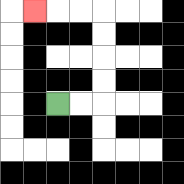{'start': '[2, 4]', 'end': '[1, 0]', 'path_directions': 'R,R,U,U,U,U,L,L,L', 'path_coordinates': '[[2, 4], [3, 4], [4, 4], [4, 3], [4, 2], [4, 1], [4, 0], [3, 0], [2, 0], [1, 0]]'}